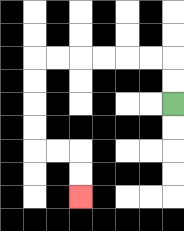{'start': '[7, 4]', 'end': '[3, 8]', 'path_directions': 'U,U,L,L,L,L,L,L,D,D,D,D,R,R,D,D', 'path_coordinates': '[[7, 4], [7, 3], [7, 2], [6, 2], [5, 2], [4, 2], [3, 2], [2, 2], [1, 2], [1, 3], [1, 4], [1, 5], [1, 6], [2, 6], [3, 6], [3, 7], [3, 8]]'}